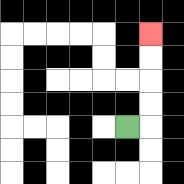{'start': '[5, 5]', 'end': '[6, 1]', 'path_directions': 'R,U,U,U,U', 'path_coordinates': '[[5, 5], [6, 5], [6, 4], [6, 3], [6, 2], [6, 1]]'}